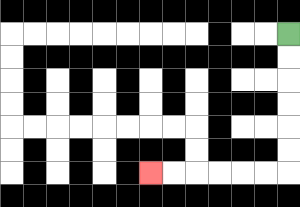{'start': '[12, 1]', 'end': '[6, 7]', 'path_directions': 'D,D,D,D,D,D,L,L,L,L,L,L', 'path_coordinates': '[[12, 1], [12, 2], [12, 3], [12, 4], [12, 5], [12, 6], [12, 7], [11, 7], [10, 7], [9, 7], [8, 7], [7, 7], [6, 7]]'}